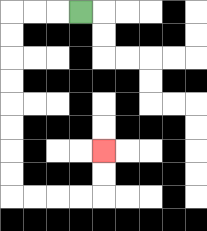{'start': '[3, 0]', 'end': '[4, 6]', 'path_directions': 'L,L,L,D,D,D,D,D,D,D,D,R,R,R,R,U,U', 'path_coordinates': '[[3, 0], [2, 0], [1, 0], [0, 0], [0, 1], [0, 2], [0, 3], [0, 4], [0, 5], [0, 6], [0, 7], [0, 8], [1, 8], [2, 8], [3, 8], [4, 8], [4, 7], [4, 6]]'}